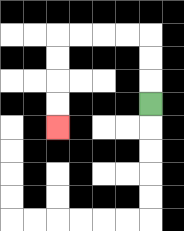{'start': '[6, 4]', 'end': '[2, 5]', 'path_directions': 'U,U,U,L,L,L,L,D,D,D,D', 'path_coordinates': '[[6, 4], [6, 3], [6, 2], [6, 1], [5, 1], [4, 1], [3, 1], [2, 1], [2, 2], [2, 3], [2, 4], [2, 5]]'}